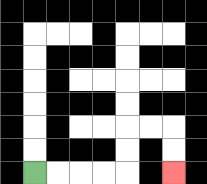{'start': '[1, 7]', 'end': '[7, 7]', 'path_directions': 'R,R,R,R,U,U,R,R,D,D', 'path_coordinates': '[[1, 7], [2, 7], [3, 7], [4, 7], [5, 7], [5, 6], [5, 5], [6, 5], [7, 5], [7, 6], [7, 7]]'}